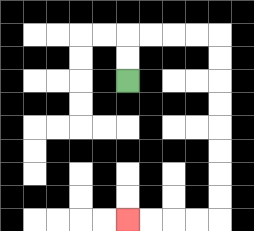{'start': '[5, 3]', 'end': '[5, 9]', 'path_directions': 'U,U,R,R,R,R,D,D,D,D,D,D,D,D,L,L,L,L', 'path_coordinates': '[[5, 3], [5, 2], [5, 1], [6, 1], [7, 1], [8, 1], [9, 1], [9, 2], [9, 3], [9, 4], [9, 5], [9, 6], [9, 7], [9, 8], [9, 9], [8, 9], [7, 9], [6, 9], [5, 9]]'}